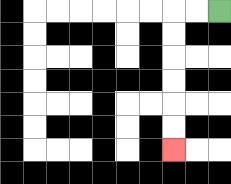{'start': '[9, 0]', 'end': '[7, 6]', 'path_directions': 'L,L,D,D,D,D,D,D', 'path_coordinates': '[[9, 0], [8, 0], [7, 0], [7, 1], [7, 2], [7, 3], [7, 4], [7, 5], [7, 6]]'}